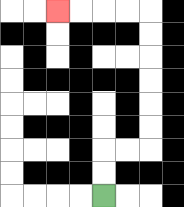{'start': '[4, 8]', 'end': '[2, 0]', 'path_directions': 'U,U,R,R,U,U,U,U,U,U,L,L,L,L', 'path_coordinates': '[[4, 8], [4, 7], [4, 6], [5, 6], [6, 6], [6, 5], [6, 4], [6, 3], [6, 2], [6, 1], [6, 0], [5, 0], [4, 0], [3, 0], [2, 0]]'}